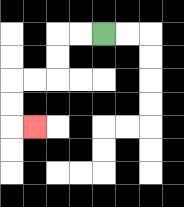{'start': '[4, 1]', 'end': '[1, 5]', 'path_directions': 'L,L,D,D,L,L,D,D,R', 'path_coordinates': '[[4, 1], [3, 1], [2, 1], [2, 2], [2, 3], [1, 3], [0, 3], [0, 4], [0, 5], [1, 5]]'}